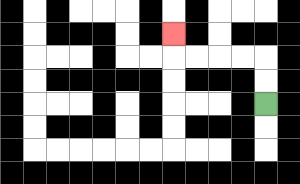{'start': '[11, 4]', 'end': '[7, 1]', 'path_directions': 'U,U,L,L,L,L,U', 'path_coordinates': '[[11, 4], [11, 3], [11, 2], [10, 2], [9, 2], [8, 2], [7, 2], [7, 1]]'}